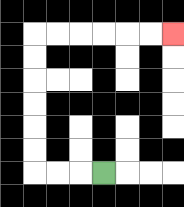{'start': '[4, 7]', 'end': '[7, 1]', 'path_directions': 'L,L,L,U,U,U,U,U,U,R,R,R,R,R,R', 'path_coordinates': '[[4, 7], [3, 7], [2, 7], [1, 7], [1, 6], [1, 5], [1, 4], [1, 3], [1, 2], [1, 1], [2, 1], [3, 1], [4, 1], [5, 1], [6, 1], [7, 1]]'}